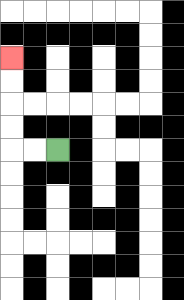{'start': '[2, 6]', 'end': '[0, 2]', 'path_directions': 'L,L,U,U,U,U', 'path_coordinates': '[[2, 6], [1, 6], [0, 6], [0, 5], [0, 4], [0, 3], [0, 2]]'}